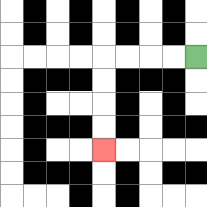{'start': '[8, 2]', 'end': '[4, 6]', 'path_directions': 'L,L,L,L,D,D,D,D', 'path_coordinates': '[[8, 2], [7, 2], [6, 2], [5, 2], [4, 2], [4, 3], [4, 4], [4, 5], [4, 6]]'}